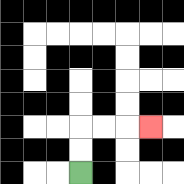{'start': '[3, 7]', 'end': '[6, 5]', 'path_directions': 'U,U,R,R,R', 'path_coordinates': '[[3, 7], [3, 6], [3, 5], [4, 5], [5, 5], [6, 5]]'}